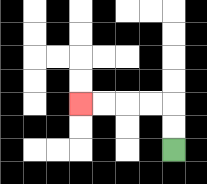{'start': '[7, 6]', 'end': '[3, 4]', 'path_directions': 'U,U,L,L,L,L', 'path_coordinates': '[[7, 6], [7, 5], [7, 4], [6, 4], [5, 4], [4, 4], [3, 4]]'}